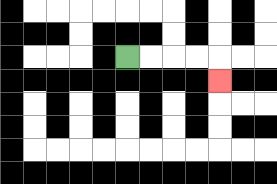{'start': '[5, 2]', 'end': '[9, 3]', 'path_directions': 'R,R,R,R,D', 'path_coordinates': '[[5, 2], [6, 2], [7, 2], [8, 2], [9, 2], [9, 3]]'}